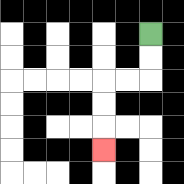{'start': '[6, 1]', 'end': '[4, 6]', 'path_directions': 'D,D,L,L,D,D,D', 'path_coordinates': '[[6, 1], [6, 2], [6, 3], [5, 3], [4, 3], [4, 4], [4, 5], [4, 6]]'}